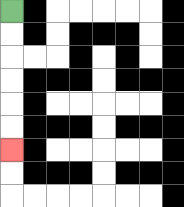{'start': '[0, 0]', 'end': '[0, 6]', 'path_directions': 'D,D,D,D,D,D', 'path_coordinates': '[[0, 0], [0, 1], [0, 2], [0, 3], [0, 4], [0, 5], [0, 6]]'}